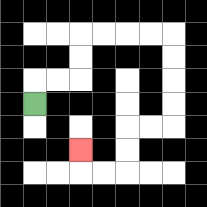{'start': '[1, 4]', 'end': '[3, 6]', 'path_directions': 'U,R,R,U,U,R,R,R,R,D,D,D,D,L,L,D,D,L,L,U', 'path_coordinates': '[[1, 4], [1, 3], [2, 3], [3, 3], [3, 2], [3, 1], [4, 1], [5, 1], [6, 1], [7, 1], [7, 2], [7, 3], [7, 4], [7, 5], [6, 5], [5, 5], [5, 6], [5, 7], [4, 7], [3, 7], [3, 6]]'}